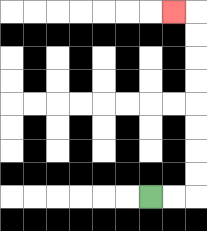{'start': '[6, 8]', 'end': '[7, 0]', 'path_directions': 'R,R,U,U,U,U,U,U,U,U,L', 'path_coordinates': '[[6, 8], [7, 8], [8, 8], [8, 7], [8, 6], [8, 5], [8, 4], [8, 3], [8, 2], [8, 1], [8, 0], [7, 0]]'}